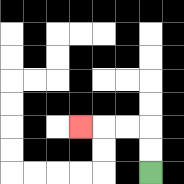{'start': '[6, 7]', 'end': '[3, 5]', 'path_directions': 'U,U,L,L,L', 'path_coordinates': '[[6, 7], [6, 6], [6, 5], [5, 5], [4, 5], [3, 5]]'}